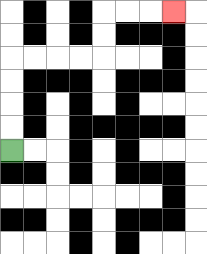{'start': '[0, 6]', 'end': '[7, 0]', 'path_directions': 'U,U,U,U,R,R,R,R,U,U,R,R,R', 'path_coordinates': '[[0, 6], [0, 5], [0, 4], [0, 3], [0, 2], [1, 2], [2, 2], [3, 2], [4, 2], [4, 1], [4, 0], [5, 0], [6, 0], [7, 0]]'}